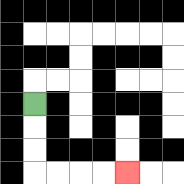{'start': '[1, 4]', 'end': '[5, 7]', 'path_directions': 'D,D,D,R,R,R,R', 'path_coordinates': '[[1, 4], [1, 5], [1, 6], [1, 7], [2, 7], [3, 7], [4, 7], [5, 7]]'}